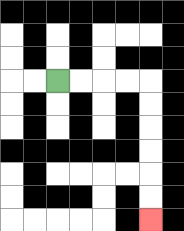{'start': '[2, 3]', 'end': '[6, 9]', 'path_directions': 'R,R,R,R,D,D,D,D,D,D', 'path_coordinates': '[[2, 3], [3, 3], [4, 3], [5, 3], [6, 3], [6, 4], [6, 5], [6, 6], [6, 7], [6, 8], [6, 9]]'}